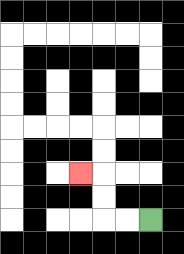{'start': '[6, 9]', 'end': '[3, 7]', 'path_directions': 'L,L,U,U,L', 'path_coordinates': '[[6, 9], [5, 9], [4, 9], [4, 8], [4, 7], [3, 7]]'}